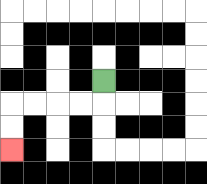{'start': '[4, 3]', 'end': '[0, 6]', 'path_directions': 'D,L,L,L,L,D,D', 'path_coordinates': '[[4, 3], [4, 4], [3, 4], [2, 4], [1, 4], [0, 4], [0, 5], [0, 6]]'}